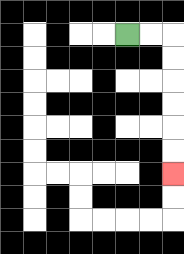{'start': '[5, 1]', 'end': '[7, 7]', 'path_directions': 'R,R,D,D,D,D,D,D', 'path_coordinates': '[[5, 1], [6, 1], [7, 1], [7, 2], [7, 3], [7, 4], [7, 5], [7, 6], [7, 7]]'}